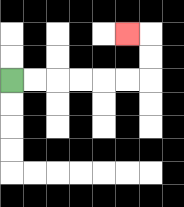{'start': '[0, 3]', 'end': '[5, 1]', 'path_directions': 'R,R,R,R,R,R,U,U,L', 'path_coordinates': '[[0, 3], [1, 3], [2, 3], [3, 3], [4, 3], [5, 3], [6, 3], [6, 2], [6, 1], [5, 1]]'}